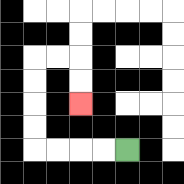{'start': '[5, 6]', 'end': '[3, 4]', 'path_directions': 'L,L,L,L,U,U,U,U,R,R,D,D', 'path_coordinates': '[[5, 6], [4, 6], [3, 6], [2, 6], [1, 6], [1, 5], [1, 4], [1, 3], [1, 2], [2, 2], [3, 2], [3, 3], [3, 4]]'}